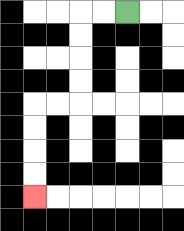{'start': '[5, 0]', 'end': '[1, 8]', 'path_directions': 'L,L,D,D,D,D,L,L,D,D,D,D', 'path_coordinates': '[[5, 0], [4, 0], [3, 0], [3, 1], [3, 2], [3, 3], [3, 4], [2, 4], [1, 4], [1, 5], [1, 6], [1, 7], [1, 8]]'}